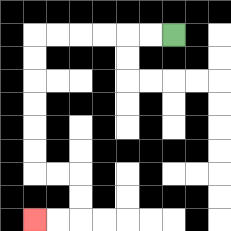{'start': '[7, 1]', 'end': '[1, 9]', 'path_directions': 'L,L,L,L,L,L,D,D,D,D,D,D,R,R,D,D,L,L', 'path_coordinates': '[[7, 1], [6, 1], [5, 1], [4, 1], [3, 1], [2, 1], [1, 1], [1, 2], [1, 3], [1, 4], [1, 5], [1, 6], [1, 7], [2, 7], [3, 7], [3, 8], [3, 9], [2, 9], [1, 9]]'}